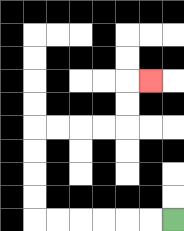{'start': '[7, 9]', 'end': '[6, 3]', 'path_directions': 'L,L,L,L,L,L,U,U,U,U,R,R,R,R,U,U,R', 'path_coordinates': '[[7, 9], [6, 9], [5, 9], [4, 9], [3, 9], [2, 9], [1, 9], [1, 8], [1, 7], [1, 6], [1, 5], [2, 5], [3, 5], [4, 5], [5, 5], [5, 4], [5, 3], [6, 3]]'}